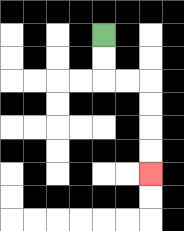{'start': '[4, 1]', 'end': '[6, 7]', 'path_directions': 'D,D,R,R,D,D,D,D', 'path_coordinates': '[[4, 1], [4, 2], [4, 3], [5, 3], [6, 3], [6, 4], [6, 5], [6, 6], [6, 7]]'}